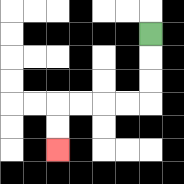{'start': '[6, 1]', 'end': '[2, 6]', 'path_directions': 'D,D,D,L,L,L,L,D,D', 'path_coordinates': '[[6, 1], [6, 2], [6, 3], [6, 4], [5, 4], [4, 4], [3, 4], [2, 4], [2, 5], [2, 6]]'}